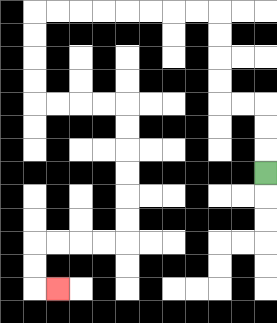{'start': '[11, 7]', 'end': '[2, 12]', 'path_directions': 'U,U,U,L,L,U,U,U,U,L,L,L,L,L,L,L,L,D,D,D,D,R,R,R,R,D,D,D,D,D,D,L,L,L,L,D,D,R', 'path_coordinates': '[[11, 7], [11, 6], [11, 5], [11, 4], [10, 4], [9, 4], [9, 3], [9, 2], [9, 1], [9, 0], [8, 0], [7, 0], [6, 0], [5, 0], [4, 0], [3, 0], [2, 0], [1, 0], [1, 1], [1, 2], [1, 3], [1, 4], [2, 4], [3, 4], [4, 4], [5, 4], [5, 5], [5, 6], [5, 7], [5, 8], [5, 9], [5, 10], [4, 10], [3, 10], [2, 10], [1, 10], [1, 11], [1, 12], [2, 12]]'}